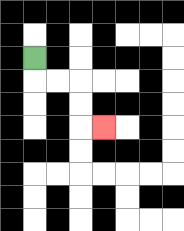{'start': '[1, 2]', 'end': '[4, 5]', 'path_directions': 'D,R,R,D,D,R', 'path_coordinates': '[[1, 2], [1, 3], [2, 3], [3, 3], [3, 4], [3, 5], [4, 5]]'}